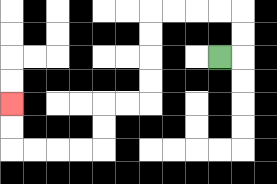{'start': '[9, 2]', 'end': '[0, 4]', 'path_directions': 'R,U,U,L,L,L,L,D,D,D,D,L,L,D,D,L,L,L,L,U,U', 'path_coordinates': '[[9, 2], [10, 2], [10, 1], [10, 0], [9, 0], [8, 0], [7, 0], [6, 0], [6, 1], [6, 2], [6, 3], [6, 4], [5, 4], [4, 4], [4, 5], [4, 6], [3, 6], [2, 6], [1, 6], [0, 6], [0, 5], [0, 4]]'}